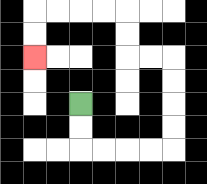{'start': '[3, 4]', 'end': '[1, 2]', 'path_directions': 'D,D,R,R,R,R,U,U,U,U,L,L,U,U,L,L,L,L,D,D', 'path_coordinates': '[[3, 4], [3, 5], [3, 6], [4, 6], [5, 6], [6, 6], [7, 6], [7, 5], [7, 4], [7, 3], [7, 2], [6, 2], [5, 2], [5, 1], [5, 0], [4, 0], [3, 0], [2, 0], [1, 0], [1, 1], [1, 2]]'}